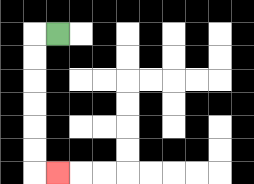{'start': '[2, 1]', 'end': '[2, 7]', 'path_directions': 'L,D,D,D,D,D,D,R', 'path_coordinates': '[[2, 1], [1, 1], [1, 2], [1, 3], [1, 4], [1, 5], [1, 6], [1, 7], [2, 7]]'}